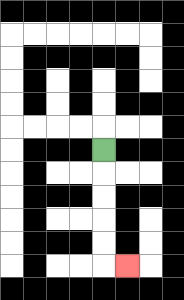{'start': '[4, 6]', 'end': '[5, 11]', 'path_directions': 'D,D,D,D,D,R', 'path_coordinates': '[[4, 6], [4, 7], [4, 8], [4, 9], [4, 10], [4, 11], [5, 11]]'}